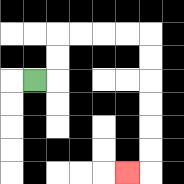{'start': '[1, 3]', 'end': '[5, 7]', 'path_directions': 'R,U,U,R,R,R,R,D,D,D,D,D,D,L', 'path_coordinates': '[[1, 3], [2, 3], [2, 2], [2, 1], [3, 1], [4, 1], [5, 1], [6, 1], [6, 2], [6, 3], [6, 4], [6, 5], [6, 6], [6, 7], [5, 7]]'}